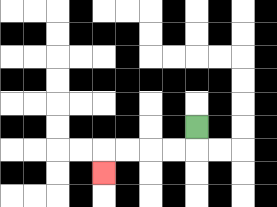{'start': '[8, 5]', 'end': '[4, 7]', 'path_directions': 'D,L,L,L,L,D', 'path_coordinates': '[[8, 5], [8, 6], [7, 6], [6, 6], [5, 6], [4, 6], [4, 7]]'}